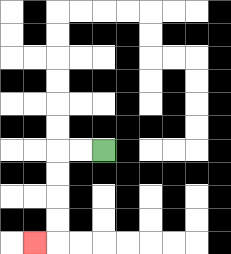{'start': '[4, 6]', 'end': '[1, 10]', 'path_directions': 'L,L,D,D,D,D,L', 'path_coordinates': '[[4, 6], [3, 6], [2, 6], [2, 7], [2, 8], [2, 9], [2, 10], [1, 10]]'}